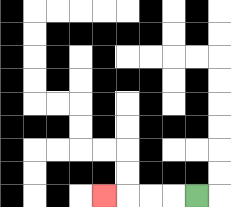{'start': '[8, 8]', 'end': '[4, 8]', 'path_directions': 'L,L,L,L', 'path_coordinates': '[[8, 8], [7, 8], [6, 8], [5, 8], [4, 8]]'}